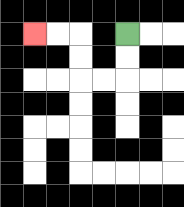{'start': '[5, 1]', 'end': '[1, 1]', 'path_directions': 'D,D,L,L,U,U,L,L', 'path_coordinates': '[[5, 1], [5, 2], [5, 3], [4, 3], [3, 3], [3, 2], [3, 1], [2, 1], [1, 1]]'}